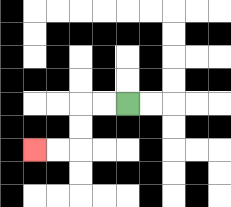{'start': '[5, 4]', 'end': '[1, 6]', 'path_directions': 'L,L,D,D,L,L', 'path_coordinates': '[[5, 4], [4, 4], [3, 4], [3, 5], [3, 6], [2, 6], [1, 6]]'}